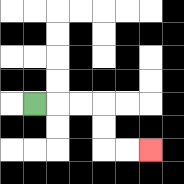{'start': '[1, 4]', 'end': '[6, 6]', 'path_directions': 'R,R,R,D,D,R,R', 'path_coordinates': '[[1, 4], [2, 4], [3, 4], [4, 4], [4, 5], [4, 6], [5, 6], [6, 6]]'}